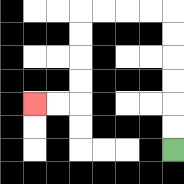{'start': '[7, 6]', 'end': '[1, 4]', 'path_directions': 'U,U,U,U,U,U,L,L,L,L,D,D,D,D,L,L', 'path_coordinates': '[[7, 6], [7, 5], [7, 4], [7, 3], [7, 2], [7, 1], [7, 0], [6, 0], [5, 0], [4, 0], [3, 0], [3, 1], [3, 2], [3, 3], [3, 4], [2, 4], [1, 4]]'}